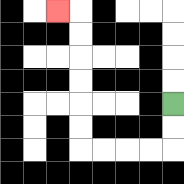{'start': '[7, 4]', 'end': '[2, 0]', 'path_directions': 'D,D,L,L,L,L,U,U,U,U,U,U,L', 'path_coordinates': '[[7, 4], [7, 5], [7, 6], [6, 6], [5, 6], [4, 6], [3, 6], [3, 5], [3, 4], [3, 3], [3, 2], [3, 1], [3, 0], [2, 0]]'}